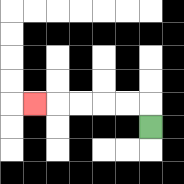{'start': '[6, 5]', 'end': '[1, 4]', 'path_directions': 'U,L,L,L,L,L', 'path_coordinates': '[[6, 5], [6, 4], [5, 4], [4, 4], [3, 4], [2, 4], [1, 4]]'}